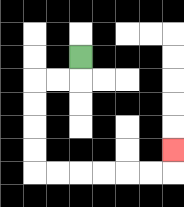{'start': '[3, 2]', 'end': '[7, 6]', 'path_directions': 'D,L,L,D,D,D,D,R,R,R,R,R,R,U', 'path_coordinates': '[[3, 2], [3, 3], [2, 3], [1, 3], [1, 4], [1, 5], [1, 6], [1, 7], [2, 7], [3, 7], [4, 7], [5, 7], [6, 7], [7, 7], [7, 6]]'}